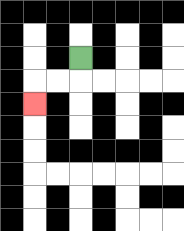{'start': '[3, 2]', 'end': '[1, 4]', 'path_directions': 'D,L,L,D', 'path_coordinates': '[[3, 2], [3, 3], [2, 3], [1, 3], [1, 4]]'}